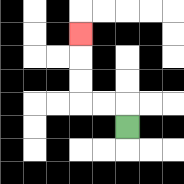{'start': '[5, 5]', 'end': '[3, 1]', 'path_directions': 'U,L,L,U,U,U', 'path_coordinates': '[[5, 5], [5, 4], [4, 4], [3, 4], [3, 3], [3, 2], [3, 1]]'}